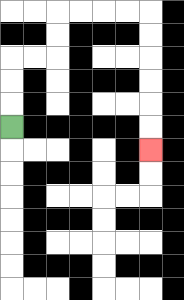{'start': '[0, 5]', 'end': '[6, 6]', 'path_directions': 'U,U,U,R,R,U,U,R,R,R,R,D,D,D,D,D,D', 'path_coordinates': '[[0, 5], [0, 4], [0, 3], [0, 2], [1, 2], [2, 2], [2, 1], [2, 0], [3, 0], [4, 0], [5, 0], [6, 0], [6, 1], [6, 2], [6, 3], [6, 4], [6, 5], [6, 6]]'}